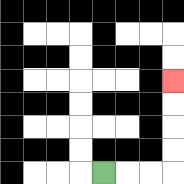{'start': '[4, 7]', 'end': '[7, 3]', 'path_directions': 'R,R,R,U,U,U,U', 'path_coordinates': '[[4, 7], [5, 7], [6, 7], [7, 7], [7, 6], [7, 5], [7, 4], [7, 3]]'}